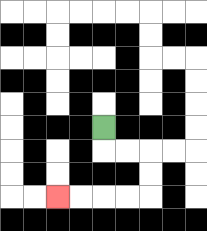{'start': '[4, 5]', 'end': '[2, 8]', 'path_directions': 'D,R,R,D,D,L,L,L,L', 'path_coordinates': '[[4, 5], [4, 6], [5, 6], [6, 6], [6, 7], [6, 8], [5, 8], [4, 8], [3, 8], [2, 8]]'}